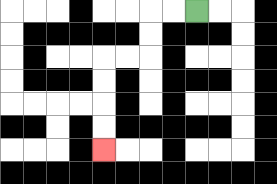{'start': '[8, 0]', 'end': '[4, 6]', 'path_directions': 'L,L,D,D,L,L,D,D,D,D', 'path_coordinates': '[[8, 0], [7, 0], [6, 0], [6, 1], [6, 2], [5, 2], [4, 2], [4, 3], [4, 4], [4, 5], [4, 6]]'}